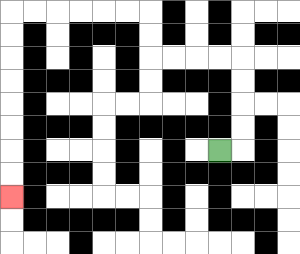{'start': '[9, 6]', 'end': '[0, 8]', 'path_directions': 'R,U,U,U,U,L,L,L,L,U,U,L,L,L,L,L,L,D,D,D,D,D,D,D,D', 'path_coordinates': '[[9, 6], [10, 6], [10, 5], [10, 4], [10, 3], [10, 2], [9, 2], [8, 2], [7, 2], [6, 2], [6, 1], [6, 0], [5, 0], [4, 0], [3, 0], [2, 0], [1, 0], [0, 0], [0, 1], [0, 2], [0, 3], [0, 4], [0, 5], [0, 6], [0, 7], [0, 8]]'}